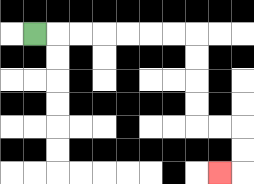{'start': '[1, 1]', 'end': '[9, 7]', 'path_directions': 'R,R,R,R,R,R,R,D,D,D,D,R,R,D,D,L', 'path_coordinates': '[[1, 1], [2, 1], [3, 1], [4, 1], [5, 1], [6, 1], [7, 1], [8, 1], [8, 2], [8, 3], [8, 4], [8, 5], [9, 5], [10, 5], [10, 6], [10, 7], [9, 7]]'}